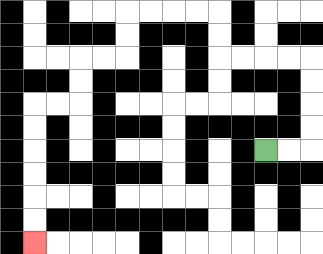{'start': '[11, 6]', 'end': '[1, 10]', 'path_directions': 'R,R,U,U,U,U,L,L,L,L,U,U,L,L,L,L,D,D,L,L,D,D,L,L,D,D,D,D,D,D', 'path_coordinates': '[[11, 6], [12, 6], [13, 6], [13, 5], [13, 4], [13, 3], [13, 2], [12, 2], [11, 2], [10, 2], [9, 2], [9, 1], [9, 0], [8, 0], [7, 0], [6, 0], [5, 0], [5, 1], [5, 2], [4, 2], [3, 2], [3, 3], [3, 4], [2, 4], [1, 4], [1, 5], [1, 6], [1, 7], [1, 8], [1, 9], [1, 10]]'}